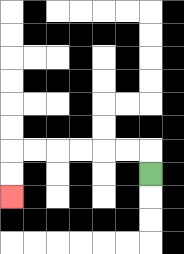{'start': '[6, 7]', 'end': '[0, 8]', 'path_directions': 'U,L,L,L,L,L,L,D,D', 'path_coordinates': '[[6, 7], [6, 6], [5, 6], [4, 6], [3, 6], [2, 6], [1, 6], [0, 6], [0, 7], [0, 8]]'}